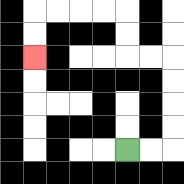{'start': '[5, 6]', 'end': '[1, 2]', 'path_directions': 'R,R,U,U,U,U,L,L,U,U,L,L,L,L,D,D', 'path_coordinates': '[[5, 6], [6, 6], [7, 6], [7, 5], [7, 4], [7, 3], [7, 2], [6, 2], [5, 2], [5, 1], [5, 0], [4, 0], [3, 0], [2, 0], [1, 0], [1, 1], [1, 2]]'}